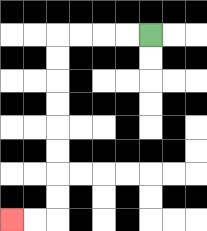{'start': '[6, 1]', 'end': '[0, 9]', 'path_directions': 'L,L,L,L,D,D,D,D,D,D,D,D,L,L', 'path_coordinates': '[[6, 1], [5, 1], [4, 1], [3, 1], [2, 1], [2, 2], [2, 3], [2, 4], [2, 5], [2, 6], [2, 7], [2, 8], [2, 9], [1, 9], [0, 9]]'}